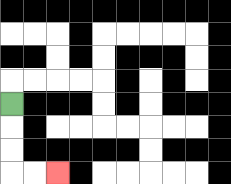{'start': '[0, 4]', 'end': '[2, 7]', 'path_directions': 'D,D,D,R,R', 'path_coordinates': '[[0, 4], [0, 5], [0, 6], [0, 7], [1, 7], [2, 7]]'}